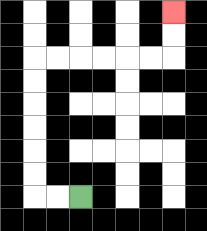{'start': '[3, 8]', 'end': '[7, 0]', 'path_directions': 'L,L,U,U,U,U,U,U,R,R,R,R,R,R,U,U', 'path_coordinates': '[[3, 8], [2, 8], [1, 8], [1, 7], [1, 6], [1, 5], [1, 4], [1, 3], [1, 2], [2, 2], [3, 2], [4, 2], [5, 2], [6, 2], [7, 2], [7, 1], [7, 0]]'}